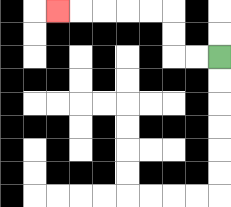{'start': '[9, 2]', 'end': '[2, 0]', 'path_directions': 'L,L,U,U,L,L,L,L,L', 'path_coordinates': '[[9, 2], [8, 2], [7, 2], [7, 1], [7, 0], [6, 0], [5, 0], [4, 0], [3, 0], [2, 0]]'}